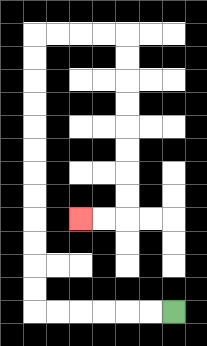{'start': '[7, 13]', 'end': '[3, 9]', 'path_directions': 'L,L,L,L,L,L,U,U,U,U,U,U,U,U,U,U,U,U,R,R,R,R,D,D,D,D,D,D,D,D,L,L', 'path_coordinates': '[[7, 13], [6, 13], [5, 13], [4, 13], [3, 13], [2, 13], [1, 13], [1, 12], [1, 11], [1, 10], [1, 9], [1, 8], [1, 7], [1, 6], [1, 5], [1, 4], [1, 3], [1, 2], [1, 1], [2, 1], [3, 1], [4, 1], [5, 1], [5, 2], [5, 3], [5, 4], [5, 5], [5, 6], [5, 7], [5, 8], [5, 9], [4, 9], [3, 9]]'}